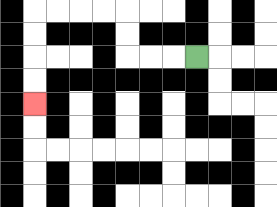{'start': '[8, 2]', 'end': '[1, 4]', 'path_directions': 'L,L,L,U,U,L,L,L,L,D,D,D,D', 'path_coordinates': '[[8, 2], [7, 2], [6, 2], [5, 2], [5, 1], [5, 0], [4, 0], [3, 0], [2, 0], [1, 0], [1, 1], [1, 2], [1, 3], [1, 4]]'}